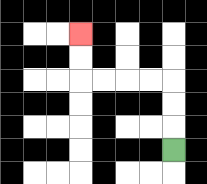{'start': '[7, 6]', 'end': '[3, 1]', 'path_directions': 'U,U,U,L,L,L,L,U,U', 'path_coordinates': '[[7, 6], [7, 5], [7, 4], [7, 3], [6, 3], [5, 3], [4, 3], [3, 3], [3, 2], [3, 1]]'}